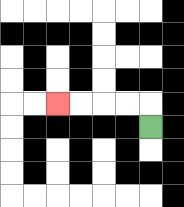{'start': '[6, 5]', 'end': '[2, 4]', 'path_directions': 'U,L,L,L,L', 'path_coordinates': '[[6, 5], [6, 4], [5, 4], [4, 4], [3, 4], [2, 4]]'}